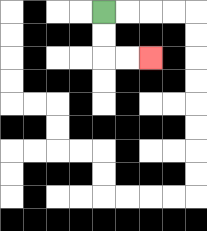{'start': '[4, 0]', 'end': '[6, 2]', 'path_directions': 'D,D,R,R', 'path_coordinates': '[[4, 0], [4, 1], [4, 2], [5, 2], [6, 2]]'}